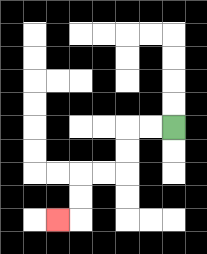{'start': '[7, 5]', 'end': '[2, 9]', 'path_directions': 'L,L,D,D,L,L,D,D,L', 'path_coordinates': '[[7, 5], [6, 5], [5, 5], [5, 6], [5, 7], [4, 7], [3, 7], [3, 8], [3, 9], [2, 9]]'}